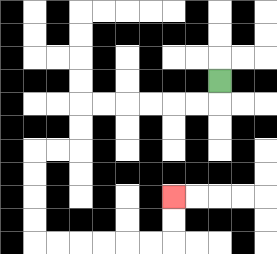{'start': '[9, 3]', 'end': '[7, 8]', 'path_directions': 'D,L,L,L,L,L,L,D,D,L,L,D,D,D,D,R,R,R,R,R,R,U,U', 'path_coordinates': '[[9, 3], [9, 4], [8, 4], [7, 4], [6, 4], [5, 4], [4, 4], [3, 4], [3, 5], [3, 6], [2, 6], [1, 6], [1, 7], [1, 8], [1, 9], [1, 10], [2, 10], [3, 10], [4, 10], [5, 10], [6, 10], [7, 10], [7, 9], [7, 8]]'}